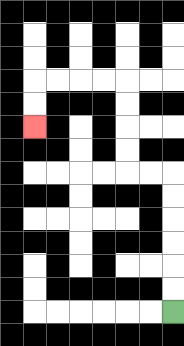{'start': '[7, 13]', 'end': '[1, 5]', 'path_directions': 'U,U,U,U,U,U,L,L,U,U,U,U,L,L,L,L,D,D', 'path_coordinates': '[[7, 13], [7, 12], [7, 11], [7, 10], [7, 9], [7, 8], [7, 7], [6, 7], [5, 7], [5, 6], [5, 5], [5, 4], [5, 3], [4, 3], [3, 3], [2, 3], [1, 3], [1, 4], [1, 5]]'}